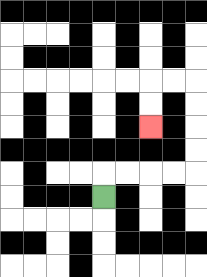{'start': '[4, 8]', 'end': '[6, 5]', 'path_directions': 'U,R,R,R,R,U,U,U,U,L,L,D,D', 'path_coordinates': '[[4, 8], [4, 7], [5, 7], [6, 7], [7, 7], [8, 7], [8, 6], [8, 5], [8, 4], [8, 3], [7, 3], [6, 3], [6, 4], [6, 5]]'}